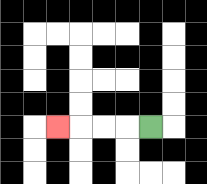{'start': '[6, 5]', 'end': '[2, 5]', 'path_directions': 'L,L,L,L', 'path_coordinates': '[[6, 5], [5, 5], [4, 5], [3, 5], [2, 5]]'}